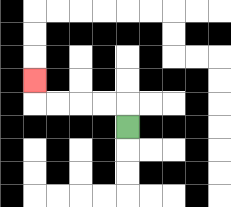{'start': '[5, 5]', 'end': '[1, 3]', 'path_directions': 'U,L,L,L,L,U', 'path_coordinates': '[[5, 5], [5, 4], [4, 4], [3, 4], [2, 4], [1, 4], [1, 3]]'}